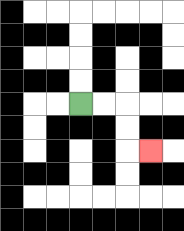{'start': '[3, 4]', 'end': '[6, 6]', 'path_directions': 'R,R,D,D,R', 'path_coordinates': '[[3, 4], [4, 4], [5, 4], [5, 5], [5, 6], [6, 6]]'}